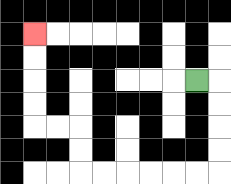{'start': '[8, 3]', 'end': '[1, 1]', 'path_directions': 'R,D,D,D,D,L,L,L,L,L,L,U,U,L,L,U,U,U,U', 'path_coordinates': '[[8, 3], [9, 3], [9, 4], [9, 5], [9, 6], [9, 7], [8, 7], [7, 7], [6, 7], [5, 7], [4, 7], [3, 7], [3, 6], [3, 5], [2, 5], [1, 5], [1, 4], [1, 3], [1, 2], [1, 1]]'}